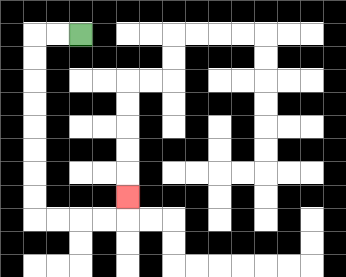{'start': '[3, 1]', 'end': '[5, 8]', 'path_directions': 'L,L,D,D,D,D,D,D,D,D,R,R,R,R,U', 'path_coordinates': '[[3, 1], [2, 1], [1, 1], [1, 2], [1, 3], [1, 4], [1, 5], [1, 6], [1, 7], [1, 8], [1, 9], [2, 9], [3, 9], [4, 9], [5, 9], [5, 8]]'}